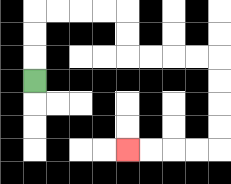{'start': '[1, 3]', 'end': '[5, 6]', 'path_directions': 'U,U,U,R,R,R,R,D,D,R,R,R,R,D,D,D,D,L,L,L,L', 'path_coordinates': '[[1, 3], [1, 2], [1, 1], [1, 0], [2, 0], [3, 0], [4, 0], [5, 0], [5, 1], [5, 2], [6, 2], [7, 2], [8, 2], [9, 2], [9, 3], [9, 4], [9, 5], [9, 6], [8, 6], [7, 6], [6, 6], [5, 6]]'}